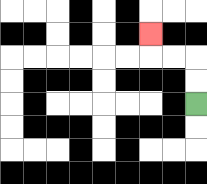{'start': '[8, 4]', 'end': '[6, 1]', 'path_directions': 'U,U,L,L,U', 'path_coordinates': '[[8, 4], [8, 3], [8, 2], [7, 2], [6, 2], [6, 1]]'}